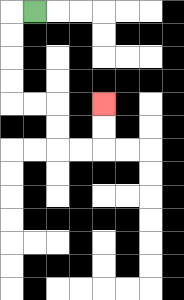{'start': '[1, 0]', 'end': '[4, 4]', 'path_directions': 'L,D,D,D,D,R,R,D,D,R,R,U,U', 'path_coordinates': '[[1, 0], [0, 0], [0, 1], [0, 2], [0, 3], [0, 4], [1, 4], [2, 4], [2, 5], [2, 6], [3, 6], [4, 6], [4, 5], [4, 4]]'}